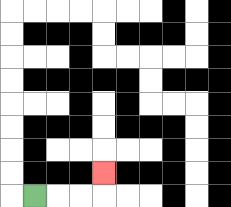{'start': '[1, 8]', 'end': '[4, 7]', 'path_directions': 'R,R,R,U', 'path_coordinates': '[[1, 8], [2, 8], [3, 8], [4, 8], [4, 7]]'}